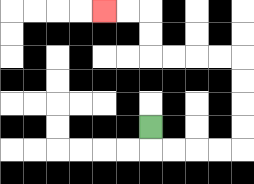{'start': '[6, 5]', 'end': '[4, 0]', 'path_directions': 'D,R,R,R,R,U,U,U,U,L,L,L,L,U,U,L,L', 'path_coordinates': '[[6, 5], [6, 6], [7, 6], [8, 6], [9, 6], [10, 6], [10, 5], [10, 4], [10, 3], [10, 2], [9, 2], [8, 2], [7, 2], [6, 2], [6, 1], [6, 0], [5, 0], [4, 0]]'}